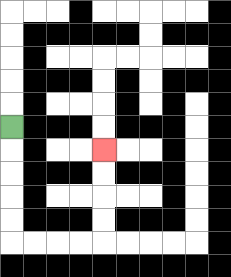{'start': '[0, 5]', 'end': '[4, 6]', 'path_directions': 'D,D,D,D,D,R,R,R,R,U,U,U,U', 'path_coordinates': '[[0, 5], [0, 6], [0, 7], [0, 8], [0, 9], [0, 10], [1, 10], [2, 10], [3, 10], [4, 10], [4, 9], [4, 8], [4, 7], [4, 6]]'}